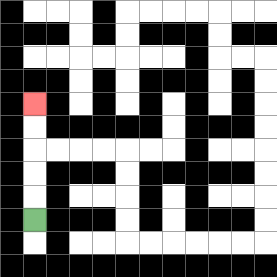{'start': '[1, 9]', 'end': '[1, 4]', 'path_directions': 'U,U,U,U,U', 'path_coordinates': '[[1, 9], [1, 8], [1, 7], [1, 6], [1, 5], [1, 4]]'}